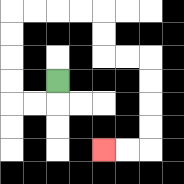{'start': '[2, 3]', 'end': '[4, 6]', 'path_directions': 'D,L,L,U,U,U,U,R,R,R,R,D,D,R,R,D,D,D,D,L,L', 'path_coordinates': '[[2, 3], [2, 4], [1, 4], [0, 4], [0, 3], [0, 2], [0, 1], [0, 0], [1, 0], [2, 0], [3, 0], [4, 0], [4, 1], [4, 2], [5, 2], [6, 2], [6, 3], [6, 4], [6, 5], [6, 6], [5, 6], [4, 6]]'}